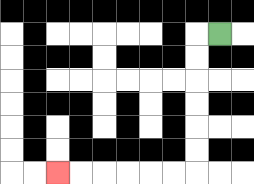{'start': '[9, 1]', 'end': '[2, 7]', 'path_directions': 'L,D,D,D,D,D,D,L,L,L,L,L,L', 'path_coordinates': '[[9, 1], [8, 1], [8, 2], [8, 3], [8, 4], [8, 5], [8, 6], [8, 7], [7, 7], [6, 7], [5, 7], [4, 7], [3, 7], [2, 7]]'}